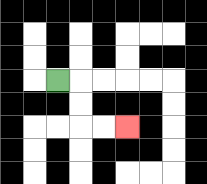{'start': '[2, 3]', 'end': '[5, 5]', 'path_directions': 'R,D,D,R,R', 'path_coordinates': '[[2, 3], [3, 3], [3, 4], [3, 5], [4, 5], [5, 5]]'}